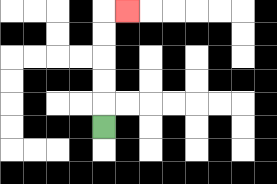{'start': '[4, 5]', 'end': '[5, 0]', 'path_directions': 'U,U,U,U,U,R', 'path_coordinates': '[[4, 5], [4, 4], [4, 3], [4, 2], [4, 1], [4, 0], [5, 0]]'}